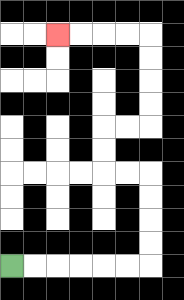{'start': '[0, 11]', 'end': '[2, 1]', 'path_directions': 'R,R,R,R,R,R,U,U,U,U,L,L,U,U,R,R,U,U,U,U,L,L,L,L', 'path_coordinates': '[[0, 11], [1, 11], [2, 11], [3, 11], [4, 11], [5, 11], [6, 11], [6, 10], [6, 9], [6, 8], [6, 7], [5, 7], [4, 7], [4, 6], [4, 5], [5, 5], [6, 5], [6, 4], [6, 3], [6, 2], [6, 1], [5, 1], [4, 1], [3, 1], [2, 1]]'}